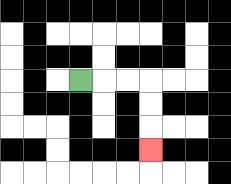{'start': '[3, 3]', 'end': '[6, 6]', 'path_directions': 'R,R,R,D,D,D', 'path_coordinates': '[[3, 3], [4, 3], [5, 3], [6, 3], [6, 4], [6, 5], [6, 6]]'}